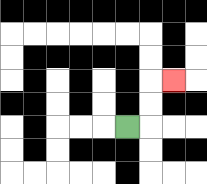{'start': '[5, 5]', 'end': '[7, 3]', 'path_directions': 'R,U,U,R', 'path_coordinates': '[[5, 5], [6, 5], [6, 4], [6, 3], [7, 3]]'}